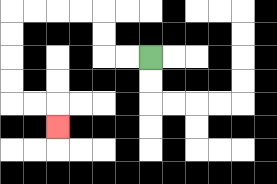{'start': '[6, 2]', 'end': '[2, 5]', 'path_directions': 'L,L,U,U,L,L,L,L,D,D,D,D,R,R,D', 'path_coordinates': '[[6, 2], [5, 2], [4, 2], [4, 1], [4, 0], [3, 0], [2, 0], [1, 0], [0, 0], [0, 1], [0, 2], [0, 3], [0, 4], [1, 4], [2, 4], [2, 5]]'}